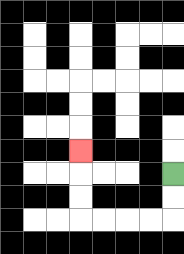{'start': '[7, 7]', 'end': '[3, 6]', 'path_directions': 'D,D,L,L,L,L,U,U,U', 'path_coordinates': '[[7, 7], [7, 8], [7, 9], [6, 9], [5, 9], [4, 9], [3, 9], [3, 8], [3, 7], [3, 6]]'}